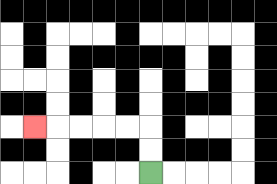{'start': '[6, 7]', 'end': '[1, 5]', 'path_directions': 'U,U,L,L,L,L,L', 'path_coordinates': '[[6, 7], [6, 6], [6, 5], [5, 5], [4, 5], [3, 5], [2, 5], [1, 5]]'}